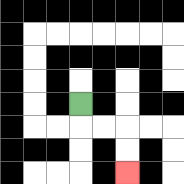{'start': '[3, 4]', 'end': '[5, 7]', 'path_directions': 'D,R,R,D,D', 'path_coordinates': '[[3, 4], [3, 5], [4, 5], [5, 5], [5, 6], [5, 7]]'}